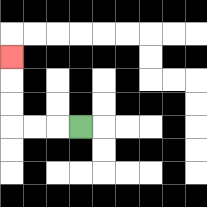{'start': '[3, 5]', 'end': '[0, 2]', 'path_directions': 'L,L,L,U,U,U', 'path_coordinates': '[[3, 5], [2, 5], [1, 5], [0, 5], [0, 4], [0, 3], [0, 2]]'}